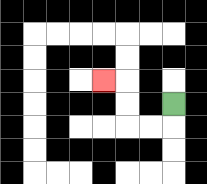{'start': '[7, 4]', 'end': '[4, 3]', 'path_directions': 'D,L,L,U,U,L', 'path_coordinates': '[[7, 4], [7, 5], [6, 5], [5, 5], [5, 4], [5, 3], [4, 3]]'}